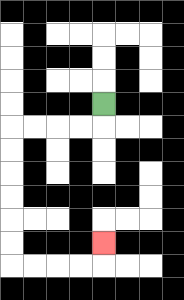{'start': '[4, 4]', 'end': '[4, 10]', 'path_directions': 'D,L,L,L,L,D,D,D,D,D,D,R,R,R,R,U', 'path_coordinates': '[[4, 4], [4, 5], [3, 5], [2, 5], [1, 5], [0, 5], [0, 6], [0, 7], [0, 8], [0, 9], [0, 10], [0, 11], [1, 11], [2, 11], [3, 11], [4, 11], [4, 10]]'}